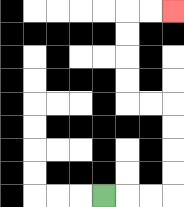{'start': '[4, 8]', 'end': '[7, 0]', 'path_directions': 'R,R,R,U,U,U,U,L,L,U,U,U,U,R,R', 'path_coordinates': '[[4, 8], [5, 8], [6, 8], [7, 8], [7, 7], [7, 6], [7, 5], [7, 4], [6, 4], [5, 4], [5, 3], [5, 2], [5, 1], [5, 0], [6, 0], [7, 0]]'}